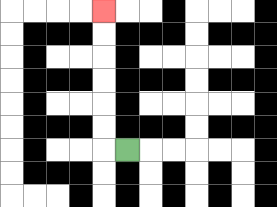{'start': '[5, 6]', 'end': '[4, 0]', 'path_directions': 'L,U,U,U,U,U,U', 'path_coordinates': '[[5, 6], [4, 6], [4, 5], [4, 4], [4, 3], [4, 2], [4, 1], [4, 0]]'}